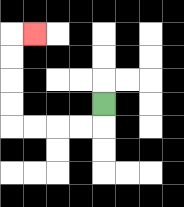{'start': '[4, 4]', 'end': '[1, 1]', 'path_directions': 'D,L,L,L,L,U,U,U,U,R', 'path_coordinates': '[[4, 4], [4, 5], [3, 5], [2, 5], [1, 5], [0, 5], [0, 4], [0, 3], [0, 2], [0, 1], [1, 1]]'}